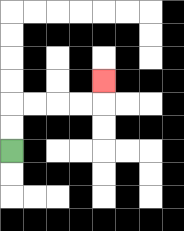{'start': '[0, 6]', 'end': '[4, 3]', 'path_directions': 'U,U,R,R,R,R,U', 'path_coordinates': '[[0, 6], [0, 5], [0, 4], [1, 4], [2, 4], [3, 4], [4, 4], [4, 3]]'}